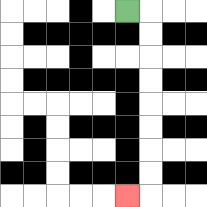{'start': '[5, 0]', 'end': '[5, 8]', 'path_directions': 'R,D,D,D,D,D,D,D,D,L', 'path_coordinates': '[[5, 0], [6, 0], [6, 1], [6, 2], [6, 3], [6, 4], [6, 5], [6, 6], [6, 7], [6, 8], [5, 8]]'}